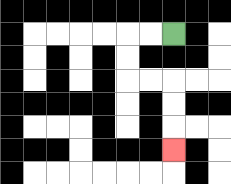{'start': '[7, 1]', 'end': '[7, 6]', 'path_directions': 'L,L,D,D,R,R,D,D,D', 'path_coordinates': '[[7, 1], [6, 1], [5, 1], [5, 2], [5, 3], [6, 3], [7, 3], [7, 4], [7, 5], [7, 6]]'}